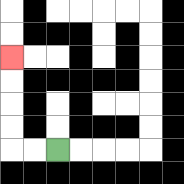{'start': '[2, 6]', 'end': '[0, 2]', 'path_directions': 'L,L,U,U,U,U', 'path_coordinates': '[[2, 6], [1, 6], [0, 6], [0, 5], [0, 4], [0, 3], [0, 2]]'}